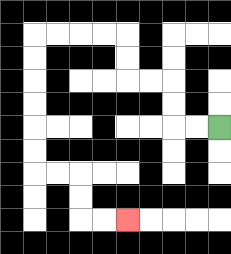{'start': '[9, 5]', 'end': '[5, 9]', 'path_directions': 'L,L,U,U,L,L,U,U,L,L,L,L,D,D,D,D,D,D,R,R,D,D,R,R', 'path_coordinates': '[[9, 5], [8, 5], [7, 5], [7, 4], [7, 3], [6, 3], [5, 3], [5, 2], [5, 1], [4, 1], [3, 1], [2, 1], [1, 1], [1, 2], [1, 3], [1, 4], [1, 5], [1, 6], [1, 7], [2, 7], [3, 7], [3, 8], [3, 9], [4, 9], [5, 9]]'}